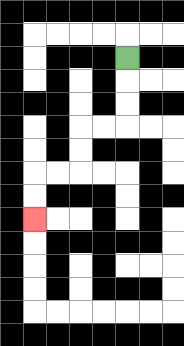{'start': '[5, 2]', 'end': '[1, 9]', 'path_directions': 'D,D,D,L,L,D,D,L,L,D,D', 'path_coordinates': '[[5, 2], [5, 3], [5, 4], [5, 5], [4, 5], [3, 5], [3, 6], [3, 7], [2, 7], [1, 7], [1, 8], [1, 9]]'}